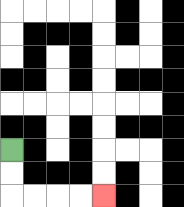{'start': '[0, 6]', 'end': '[4, 8]', 'path_directions': 'D,D,R,R,R,R', 'path_coordinates': '[[0, 6], [0, 7], [0, 8], [1, 8], [2, 8], [3, 8], [4, 8]]'}